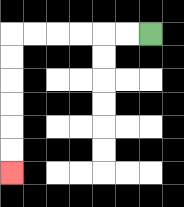{'start': '[6, 1]', 'end': '[0, 7]', 'path_directions': 'L,L,L,L,L,L,D,D,D,D,D,D', 'path_coordinates': '[[6, 1], [5, 1], [4, 1], [3, 1], [2, 1], [1, 1], [0, 1], [0, 2], [0, 3], [0, 4], [0, 5], [0, 6], [0, 7]]'}